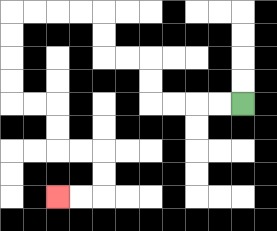{'start': '[10, 4]', 'end': '[2, 8]', 'path_directions': 'L,L,L,L,U,U,L,L,U,U,L,L,L,L,D,D,D,D,R,R,D,D,R,R,D,D,L,L', 'path_coordinates': '[[10, 4], [9, 4], [8, 4], [7, 4], [6, 4], [6, 3], [6, 2], [5, 2], [4, 2], [4, 1], [4, 0], [3, 0], [2, 0], [1, 0], [0, 0], [0, 1], [0, 2], [0, 3], [0, 4], [1, 4], [2, 4], [2, 5], [2, 6], [3, 6], [4, 6], [4, 7], [4, 8], [3, 8], [2, 8]]'}